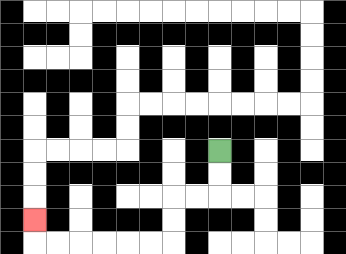{'start': '[9, 6]', 'end': '[1, 9]', 'path_directions': 'D,D,L,L,D,D,L,L,L,L,L,L,U', 'path_coordinates': '[[9, 6], [9, 7], [9, 8], [8, 8], [7, 8], [7, 9], [7, 10], [6, 10], [5, 10], [4, 10], [3, 10], [2, 10], [1, 10], [1, 9]]'}